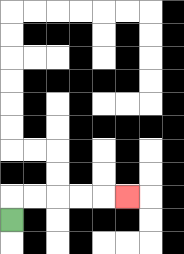{'start': '[0, 9]', 'end': '[5, 8]', 'path_directions': 'U,R,R,R,R,R', 'path_coordinates': '[[0, 9], [0, 8], [1, 8], [2, 8], [3, 8], [4, 8], [5, 8]]'}